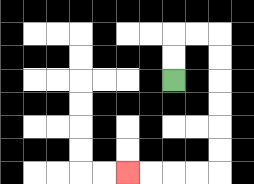{'start': '[7, 3]', 'end': '[5, 7]', 'path_directions': 'U,U,R,R,D,D,D,D,D,D,L,L,L,L', 'path_coordinates': '[[7, 3], [7, 2], [7, 1], [8, 1], [9, 1], [9, 2], [9, 3], [9, 4], [9, 5], [9, 6], [9, 7], [8, 7], [7, 7], [6, 7], [5, 7]]'}